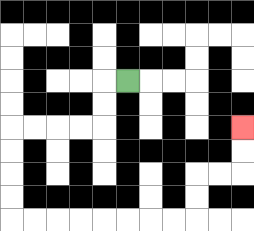{'start': '[5, 3]', 'end': '[10, 5]', 'path_directions': 'L,D,D,L,L,L,L,D,D,D,D,R,R,R,R,R,R,R,R,U,U,R,R,U,U', 'path_coordinates': '[[5, 3], [4, 3], [4, 4], [4, 5], [3, 5], [2, 5], [1, 5], [0, 5], [0, 6], [0, 7], [0, 8], [0, 9], [1, 9], [2, 9], [3, 9], [4, 9], [5, 9], [6, 9], [7, 9], [8, 9], [8, 8], [8, 7], [9, 7], [10, 7], [10, 6], [10, 5]]'}